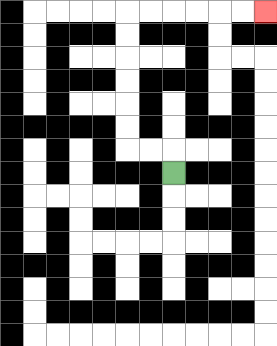{'start': '[7, 7]', 'end': '[11, 0]', 'path_directions': 'U,L,L,U,U,U,U,U,U,R,R,R,R,R,R', 'path_coordinates': '[[7, 7], [7, 6], [6, 6], [5, 6], [5, 5], [5, 4], [5, 3], [5, 2], [5, 1], [5, 0], [6, 0], [7, 0], [8, 0], [9, 0], [10, 0], [11, 0]]'}